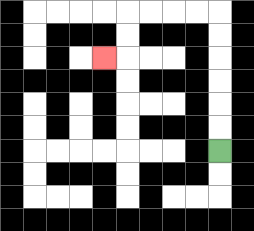{'start': '[9, 6]', 'end': '[4, 2]', 'path_directions': 'U,U,U,U,U,U,L,L,L,L,D,D,L', 'path_coordinates': '[[9, 6], [9, 5], [9, 4], [9, 3], [9, 2], [9, 1], [9, 0], [8, 0], [7, 0], [6, 0], [5, 0], [5, 1], [5, 2], [4, 2]]'}